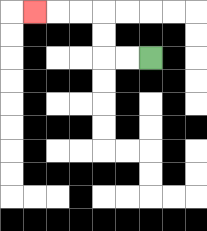{'start': '[6, 2]', 'end': '[1, 0]', 'path_directions': 'L,L,U,U,L,L,L', 'path_coordinates': '[[6, 2], [5, 2], [4, 2], [4, 1], [4, 0], [3, 0], [2, 0], [1, 0]]'}